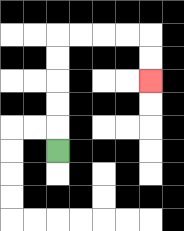{'start': '[2, 6]', 'end': '[6, 3]', 'path_directions': 'U,U,U,U,U,R,R,R,R,D,D', 'path_coordinates': '[[2, 6], [2, 5], [2, 4], [2, 3], [2, 2], [2, 1], [3, 1], [4, 1], [5, 1], [6, 1], [6, 2], [6, 3]]'}